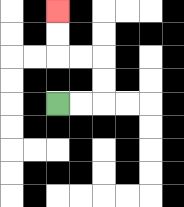{'start': '[2, 4]', 'end': '[2, 0]', 'path_directions': 'R,R,U,U,L,L,U,U', 'path_coordinates': '[[2, 4], [3, 4], [4, 4], [4, 3], [4, 2], [3, 2], [2, 2], [2, 1], [2, 0]]'}